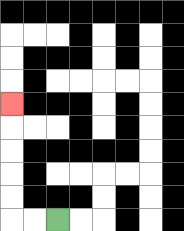{'start': '[2, 9]', 'end': '[0, 4]', 'path_directions': 'L,L,U,U,U,U,U', 'path_coordinates': '[[2, 9], [1, 9], [0, 9], [0, 8], [0, 7], [0, 6], [0, 5], [0, 4]]'}